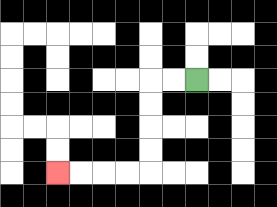{'start': '[8, 3]', 'end': '[2, 7]', 'path_directions': 'L,L,D,D,D,D,L,L,L,L', 'path_coordinates': '[[8, 3], [7, 3], [6, 3], [6, 4], [6, 5], [6, 6], [6, 7], [5, 7], [4, 7], [3, 7], [2, 7]]'}